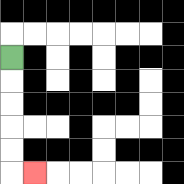{'start': '[0, 2]', 'end': '[1, 7]', 'path_directions': 'D,D,D,D,D,R', 'path_coordinates': '[[0, 2], [0, 3], [0, 4], [0, 5], [0, 6], [0, 7], [1, 7]]'}